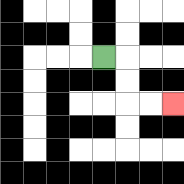{'start': '[4, 2]', 'end': '[7, 4]', 'path_directions': 'R,D,D,R,R', 'path_coordinates': '[[4, 2], [5, 2], [5, 3], [5, 4], [6, 4], [7, 4]]'}